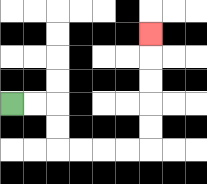{'start': '[0, 4]', 'end': '[6, 1]', 'path_directions': 'R,R,D,D,R,R,R,R,U,U,U,U,U', 'path_coordinates': '[[0, 4], [1, 4], [2, 4], [2, 5], [2, 6], [3, 6], [4, 6], [5, 6], [6, 6], [6, 5], [6, 4], [6, 3], [6, 2], [6, 1]]'}